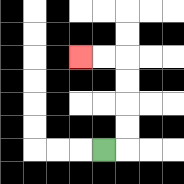{'start': '[4, 6]', 'end': '[3, 2]', 'path_directions': 'R,U,U,U,U,L,L', 'path_coordinates': '[[4, 6], [5, 6], [5, 5], [5, 4], [5, 3], [5, 2], [4, 2], [3, 2]]'}